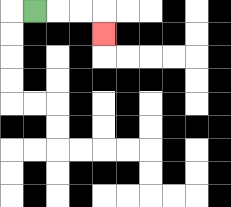{'start': '[1, 0]', 'end': '[4, 1]', 'path_directions': 'R,R,R,D', 'path_coordinates': '[[1, 0], [2, 0], [3, 0], [4, 0], [4, 1]]'}